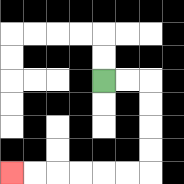{'start': '[4, 3]', 'end': '[0, 7]', 'path_directions': 'R,R,D,D,D,D,L,L,L,L,L,L', 'path_coordinates': '[[4, 3], [5, 3], [6, 3], [6, 4], [6, 5], [6, 6], [6, 7], [5, 7], [4, 7], [3, 7], [2, 7], [1, 7], [0, 7]]'}